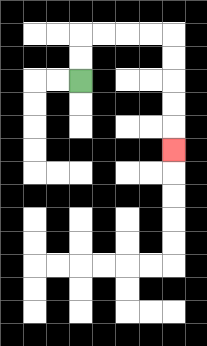{'start': '[3, 3]', 'end': '[7, 6]', 'path_directions': 'U,U,R,R,R,R,D,D,D,D,D', 'path_coordinates': '[[3, 3], [3, 2], [3, 1], [4, 1], [5, 1], [6, 1], [7, 1], [7, 2], [7, 3], [7, 4], [7, 5], [7, 6]]'}